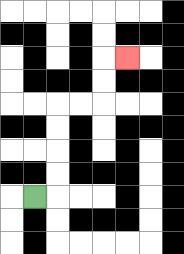{'start': '[1, 8]', 'end': '[5, 2]', 'path_directions': 'R,U,U,U,U,R,R,U,U,R', 'path_coordinates': '[[1, 8], [2, 8], [2, 7], [2, 6], [2, 5], [2, 4], [3, 4], [4, 4], [4, 3], [4, 2], [5, 2]]'}